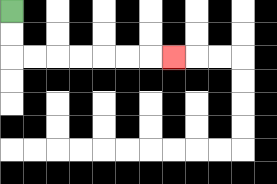{'start': '[0, 0]', 'end': '[7, 2]', 'path_directions': 'D,D,R,R,R,R,R,R,R', 'path_coordinates': '[[0, 0], [0, 1], [0, 2], [1, 2], [2, 2], [3, 2], [4, 2], [5, 2], [6, 2], [7, 2]]'}